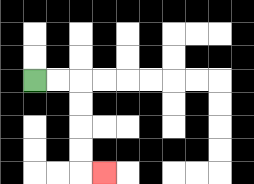{'start': '[1, 3]', 'end': '[4, 7]', 'path_directions': 'R,R,D,D,D,D,R', 'path_coordinates': '[[1, 3], [2, 3], [3, 3], [3, 4], [3, 5], [3, 6], [3, 7], [4, 7]]'}